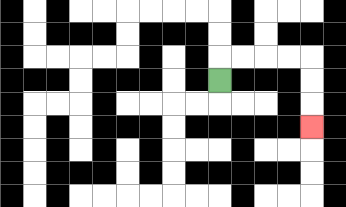{'start': '[9, 3]', 'end': '[13, 5]', 'path_directions': 'U,R,R,R,R,D,D,D', 'path_coordinates': '[[9, 3], [9, 2], [10, 2], [11, 2], [12, 2], [13, 2], [13, 3], [13, 4], [13, 5]]'}